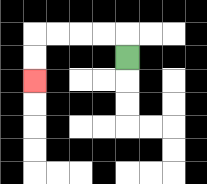{'start': '[5, 2]', 'end': '[1, 3]', 'path_directions': 'U,L,L,L,L,D,D', 'path_coordinates': '[[5, 2], [5, 1], [4, 1], [3, 1], [2, 1], [1, 1], [1, 2], [1, 3]]'}